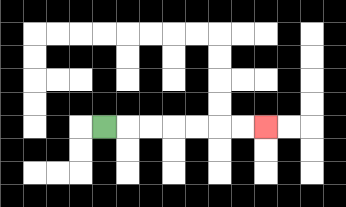{'start': '[4, 5]', 'end': '[11, 5]', 'path_directions': 'R,R,R,R,R,R,R', 'path_coordinates': '[[4, 5], [5, 5], [6, 5], [7, 5], [8, 5], [9, 5], [10, 5], [11, 5]]'}